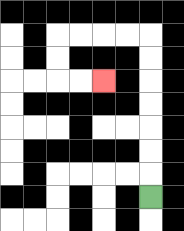{'start': '[6, 8]', 'end': '[4, 3]', 'path_directions': 'U,U,U,U,U,U,U,L,L,L,L,D,D,R,R', 'path_coordinates': '[[6, 8], [6, 7], [6, 6], [6, 5], [6, 4], [6, 3], [6, 2], [6, 1], [5, 1], [4, 1], [3, 1], [2, 1], [2, 2], [2, 3], [3, 3], [4, 3]]'}